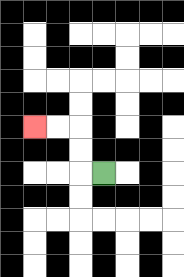{'start': '[4, 7]', 'end': '[1, 5]', 'path_directions': 'L,U,U,L,L', 'path_coordinates': '[[4, 7], [3, 7], [3, 6], [3, 5], [2, 5], [1, 5]]'}